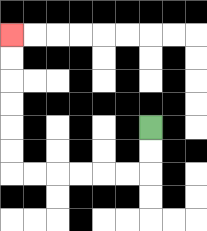{'start': '[6, 5]', 'end': '[0, 1]', 'path_directions': 'D,D,L,L,L,L,L,L,U,U,U,U,U,U', 'path_coordinates': '[[6, 5], [6, 6], [6, 7], [5, 7], [4, 7], [3, 7], [2, 7], [1, 7], [0, 7], [0, 6], [0, 5], [0, 4], [0, 3], [0, 2], [0, 1]]'}